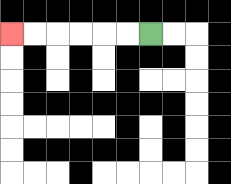{'start': '[6, 1]', 'end': '[0, 1]', 'path_directions': 'L,L,L,L,L,L', 'path_coordinates': '[[6, 1], [5, 1], [4, 1], [3, 1], [2, 1], [1, 1], [0, 1]]'}